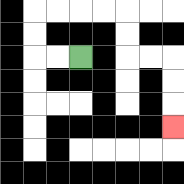{'start': '[3, 2]', 'end': '[7, 5]', 'path_directions': 'L,L,U,U,R,R,R,R,D,D,R,R,D,D,D', 'path_coordinates': '[[3, 2], [2, 2], [1, 2], [1, 1], [1, 0], [2, 0], [3, 0], [4, 0], [5, 0], [5, 1], [5, 2], [6, 2], [7, 2], [7, 3], [7, 4], [7, 5]]'}